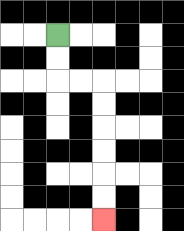{'start': '[2, 1]', 'end': '[4, 9]', 'path_directions': 'D,D,R,R,D,D,D,D,D,D', 'path_coordinates': '[[2, 1], [2, 2], [2, 3], [3, 3], [4, 3], [4, 4], [4, 5], [4, 6], [4, 7], [4, 8], [4, 9]]'}